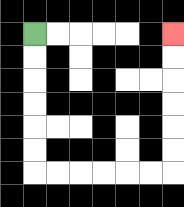{'start': '[1, 1]', 'end': '[7, 1]', 'path_directions': 'D,D,D,D,D,D,R,R,R,R,R,R,U,U,U,U,U,U', 'path_coordinates': '[[1, 1], [1, 2], [1, 3], [1, 4], [1, 5], [1, 6], [1, 7], [2, 7], [3, 7], [4, 7], [5, 7], [6, 7], [7, 7], [7, 6], [7, 5], [7, 4], [7, 3], [7, 2], [7, 1]]'}